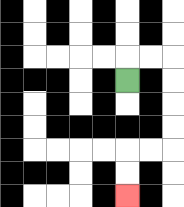{'start': '[5, 3]', 'end': '[5, 8]', 'path_directions': 'U,R,R,D,D,D,D,L,L,D,D', 'path_coordinates': '[[5, 3], [5, 2], [6, 2], [7, 2], [7, 3], [7, 4], [7, 5], [7, 6], [6, 6], [5, 6], [5, 7], [5, 8]]'}